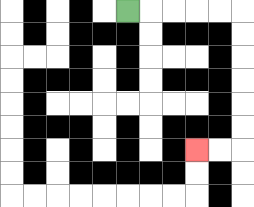{'start': '[5, 0]', 'end': '[8, 6]', 'path_directions': 'R,R,R,R,R,D,D,D,D,D,D,L,L', 'path_coordinates': '[[5, 0], [6, 0], [7, 0], [8, 0], [9, 0], [10, 0], [10, 1], [10, 2], [10, 3], [10, 4], [10, 5], [10, 6], [9, 6], [8, 6]]'}